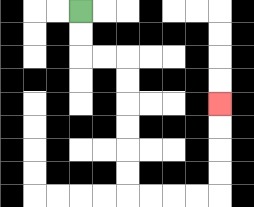{'start': '[3, 0]', 'end': '[9, 4]', 'path_directions': 'D,D,R,R,D,D,D,D,D,D,R,R,R,R,U,U,U,U', 'path_coordinates': '[[3, 0], [3, 1], [3, 2], [4, 2], [5, 2], [5, 3], [5, 4], [5, 5], [5, 6], [5, 7], [5, 8], [6, 8], [7, 8], [8, 8], [9, 8], [9, 7], [9, 6], [9, 5], [9, 4]]'}